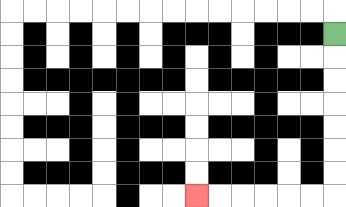{'start': '[14, 1]', 'end': '[8, 8]', 'path_directions': 'D,D,D,D,D,D,D,L,L,L,L,L,L', 'path_coordinates': '[[14, 1], [14, 2], [14, 3], [14, 4], [14, 5], [14, 6], [14, 7], [14, 8], [13, 8], [12, 8], [11, 8], [10, 8], [9, 8], [8, 8]]'}